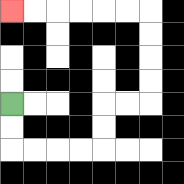{'start': '[0, 4]', 'end': '[0, 0]', 'path_directions': 'D,D,R,R,R,R,U,U,R,R,U,U,U,U,L,L,L,L,L,L', 'path_coordinates': '[[0, 4], [0, 5], [0, 6], [1, 6], [2, 6], [3, 6], [4, 6], [4, 5], [4, 4], [5, 4], [6, 4], [6, 3], [6, 2], [6, 1], [6, 0], [5, 0], [4, 0], [3, 0], [2, 0], [1, 0], [0, 0]]'}